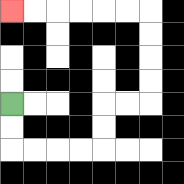{'start': '[0, 4]', 'end': '[0, 0]', 'path_directions': 'D,D,R,R,R,R,U,U,R,R,U,U,U,U,L,L,L,L,L,L', 'path_coordinates': '[[0, 4], [0, 5], [0, 6], [1, 6], [2, 6], [3, 6], [4, 6], [4, 5], [4, 4], [5, 4], [6, 4], [6, 3], [6, 2], [6, 1], [6, 0], [5, 0], [4, 0], [3, 0], [2, 0], [1, 0], [0, 0]]'}